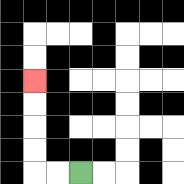{'start': '[3, 7]', 'end': '[1, 3]', 'path_directions': 'L,L,U,U,U,U', 'path_coordinates': '[[3, 7], [2, 7], [1, 7], [1, 6], [1, 5], [1, 4], [1, 3]]'}